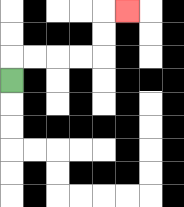{'start': '[0, 3]', 'end': '[5, 0]', 'path_directions': 'U,R,R,R,R,U,U,R', 'path_coordinates': '[[0, 3], [0, 2], [1, 2], [2, 2], [3, 2], [4, 2], [4, 1], [4, 0], [5, 0]]'}